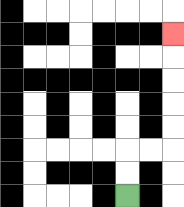{'start': '[5, 8]', 'end': '[7, 1]', 'path_directions': 'U,U,R,R,U,U,U,U,U', 'path_coordinates': '[[5, 8], [5, 7], [5, 6], [6, 6], [7, 6], [7, 5], [7, 4], [7, 3], [7, 2], [7, 1]]'}